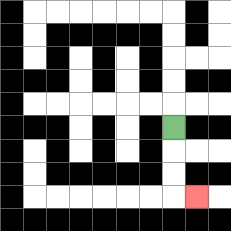{'start': '[7, 5]', 'end': '[8, 8]', 'path_directions': 'D,D,D,R', 'path_coordinates': '[[7, 5], [7, 6], [7, 7], [7, 8], [8, 8]]'}